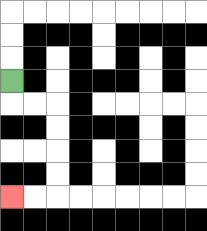{'start': '[0, 3]', 'end': '[0, 8]', 'path_directions': 'D,R,R,D,D,D,D,L,L', 'path_coordinates': '[[0, 3], [0, 4], [1, 4], [2, 4], [2, 5], [2, 6], [2, 7], [2, 8], [1, 8], [0, 8]]'}